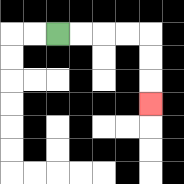{'start': '[2, 1]', 'end': '[6, 4]', 'path_directions': 'R,R,R,R,D,D,D', 'path_coordinates': '[[2, 1], [3, 1], [4, 1], [5, 1], [6, 1], [6, 2], [6, 3], [6, 4]]'}